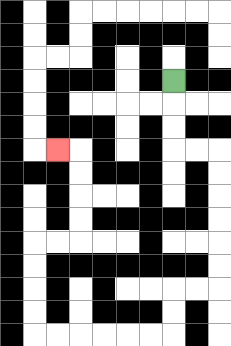{'start': '[7, 3]', 'end': '[2, 6]', 'path_directions': 'D,D,D,R,R,D,D,D,D,D,D,L,L,D,D,L,L,L,L,L,L,U,U,U,U,R,R,U,U,U,U,L', 'path_coordinates': '[[7, 3], [7, 4], [7, 5], [7, 6], [8, 6], [9, 6], [9, 7], [9, 8], [9, 9], [9, 10], [9, 11], [9, 12], [8, 12], [7, 12], [7, 13], [7, 14], [6, 14], [5, 14], [4, 14], [3, 14], [2, 14], [1, 14], [1, 13], [1, 12], [1, 11], [1, 10], [2, 10], [3, 10], [3, 9], [3, 8], [3, 7], [3, 6], [2, 6]]'}